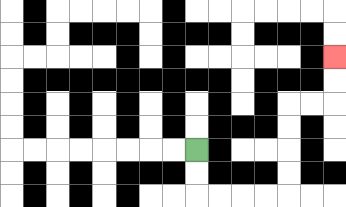{'start': '[8, 6]', 'end': '[14, 2]', 'path_directions': 'D,D,R,R,R,R,U,U,U,U,R,R,U,U', 'path_coordinates': '[[8, 6], [8, 7], [8, 8], [9, 8], [10, 8], [11, 8], [12, 8], [12, 7], [12, 6], [12, 5], [12, 4], [13, 4], [14, 4], [14, 3], [14, 2]]'}